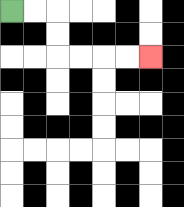{'start': '[0, 0]', 'end': '[6, 2]', 'path_directions': 'R,R,D,D,R,R,R,R', 'path_coordinates': '[[0, 0], [1, 0], [2, 0], [2, 1], [2, 2], [3, 2], [4, 2], [5, 2], [6, 2]]'}